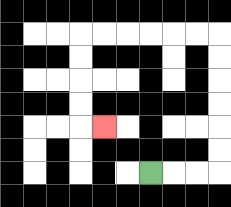{'start': '[6, 7]', 'end': '[4, 5]', 'path_directions': 'R,R,R,U,U,U,U,U,U,L,L,L,L,L,L,D,D,D,D,R', 'path_coordinates': '[[6, 7], [7, 7], [8, 7], [9, 7], [9, 6], [9, 5], [9, 4], [9, 3], [9, 2], [9, 1], [8, 1], [7, 1], [6, 1], [5, 1], [4, 1], [3, 1], [3, 2], [3, 3], [3, 4], [3, 5], [4, 5]]'}